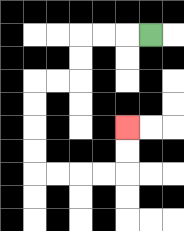{'start': '[6, 1]', 'end': '[5, 5]', 'path_directions': 'L,L,L,D,D,L,L,D,D,D,D,R,R,R,R,U,U', 'path_coordinates': '[[6, 1], [5, 1], [4, 1], [3, 1], [3, 2], [3, 3], [2, 3], [1, 3], [1, 4], [1, 5], [1, 6], [1, 7], [2, 7], [3, 7], [4, 7], [5, 7], [5, 6], [5, 5]]'}